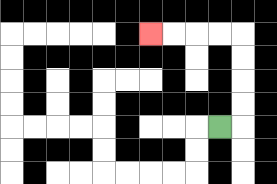{'start': '[9, 5]', 'end': '[6, 1]', 'path_directions': 'R,U,U,U,U,L,L,L,L', 'path_coordinates': '[[9, 5], [10, 5], [10, 4], [10, 3], [10, 2], [10, 1], [9, 1], [8, 1], [7, 1], [6, 1]]'}